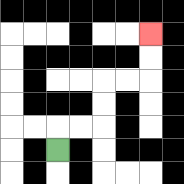{'start': '[2, 6]', 'end': '[6, 1]', 'path_directions': 'U,R,R,U,U,R,R,U,U', 'path_coordinates': '[[2, 6], [2, 5], [3, 5], [4, 5], [4, 4], [4, 3], [5, 3], [6, 3], [6, 2], [6, 1]]'}